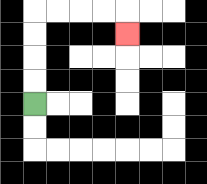{'start': '[1, 4]', 'end': '[5, 1]', 'path_directions': 'U,U,U,U,R,R,R,R,D', 'path_coordinates': '[[1, 4], [1, 3], [1, 2], [1, 1], [1, 0], [2, 0], [3, 0], [4, 0], [5, 0], [5, 1]]'}